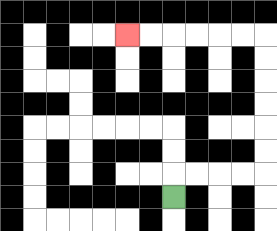{'start': '[7, 8]', 'end': '[5, 1]', 'path_directions': 'U,R,R,R,R,U,U,U,U,U,U,L,L,L,L,L,L', 'path_coordinates': '[[7, 8], [7, 7], [8, 7], [9, 7], [10, 7], [11, 7], [11, 6], [11, 5], [11, 4], [11, 3], [11, 2], [11, 1], [10, 1], [9, 1], [8, 1], [7, 1], [6, 1], [5, 1]]'}